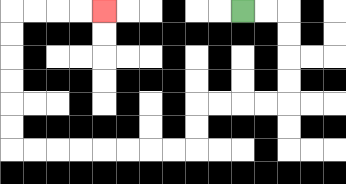{'start': '[10, 0]', 'end': '[4, 0]', 'path_directions': 'R,R,D,D,D,D,L,L,L,L,D,D,L,L,L,L,L,L,L,L,U,U,U,U,U,U,R,R,R,R', 'path_coordinates': '[[10, 0], [11, 0], [12, 0], [12, 1], [12, 2], [12, 3], [12, 4], [11, 4], [10, 4], [9, 4], [8, 4], [8, 5], [8, 6], [7, 6], [6, 6], [5, 6], [4, 6], [3, 6], [2, 6], [1, 6], [0, 6], [0, 5], [0, 4], [0, 3], [0, 2], [0, 1], [0, 0], [1, 0], [2, 0], [3, 0], [4, 0]]'}